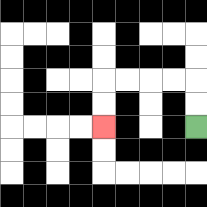{'start': '[8, 5]', 'end': '[4, 5]', 'path_directions': 'U,U,L,L,L,L,D,D', 'path_coordinates': '[[8, 5], [8, 4], [8, 3], [7, 3], [6, 3], [5, 3], [4, 3], [4, 4], [4, 5]]'}